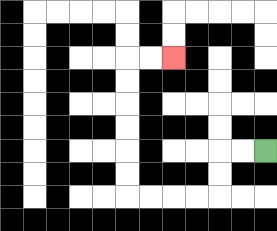{'start': '[11, 6]', 'end': '[7, 2]', 'path_directions': 'L,L,D,D,L,L,L,L,U,U,U,U,U,U,R,R', 'path_coordinates': '[[11, 6], [10, 6], [9, 6], [9, 7], [9, 8], [8, 8], [7, 8], [6, 8], [5, 8], [5, 7], [5, 6], [5, 5], [5, 4], [5, 3], [5, 2], [6, 2], [7, 2]]'}